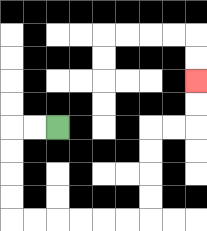{'start': '[2, 5]', 'end': '[8, 3]', 'path_directions': 'L,L,D,D,D,D,R,R,R,R,R,R,U,U,U,U,R,R,U,U', 'path_coordinates': '[[2, 5], [1, 5], [0, 5], [0, 6], [0, 7], [0, 8], [0, 9], [1, 9], [2, 9], [3, 9], [4, 9], [5, 9], [6, 9], [6, 8], [6, 7], [6, 6], [6, 5], [7, 5], [8, 5], [8, 4], [8, 3]]'}